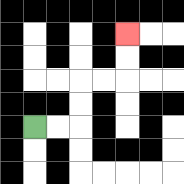{'start': '[1, 5]', 'end': '[5, 1]', 'path_directions': 'R,R,U,U,R,R,U,U', 'path_coordinates': '[[1, 5], [2, 5], [3, 5], [3, 4], [3, 3], [4, 3], [5, 3], [5, 2], [5, 1]]'}